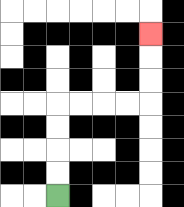{'start': '[2, 8]', 'end': '[6, 1]', 'path_directions': 'U,U,U,U,R,R,R,R,U,U,U', 'path_coordinates': '[[2, 8], [2, 7], [2, 6], [2, 5], [2, 4], [3, 4], [4, 4], [5, 4], [6, 4], [6, 3], [6, 2], [6, 1]]'}